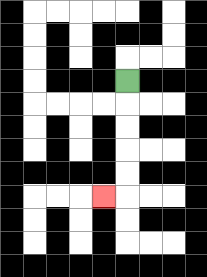{'start': '[5, 3]', 'end': '[4, 8]', 'path_directions': 'D,D,D,D,D,L', 'path_coordinates': '[[5, 3], [5, 4], [5, 5], [5, 6], [5, 7], [5, 8], [4, 8]]'}